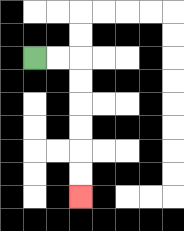{'start': '[1, 2]', 'end': '[3, 8]', 'path_directions': 'R,R,D,D,D,D,D,D', 'path_coordinates': '[[1, 2], [2, 2], [3, 2], [3, 3], [3, 4], [3, 5], [3, 6], [3, 7], [3, 8]]'}